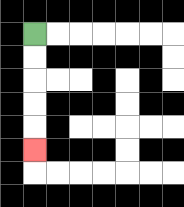{'start': '[1, 1]', 'end': '[1, 6]', 'path_directions': 'D,D,D,D,D', 'path_coordinates': '[[1, 1], [1, 2], [1, 3], [1, 4], [1, 5], [1, 6]]'}